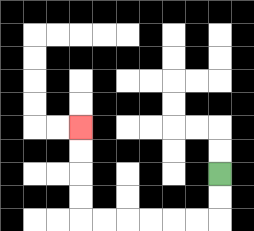{'start': '[9, 7]', 'end': '[3, 5]', 'path_directions': 'D,D,L,L,L,L,L,L,U,U,U,U', 'path_coordinates': '[[9, 7], [9, 8], [9, 9], [8, 9], [7, 9], [6, 9], [5, 9], [4, 9], [3, 9], [3, 8], [3, 7], [3, 6], [3, 5]]'}